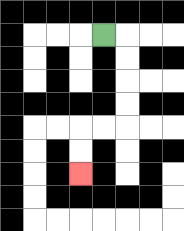{'start': '[4, 1]', 'end': '[3, 7]', 'path_directions': 'R,D,D,D,D,L,L,D,D', 'path_coordinates': '[[4, 1], [5, 1], [5, 2], [5, 3], [5, 4], [5, 5], [4, 5], [3, 5], [3, 6], [3, 7]]'}